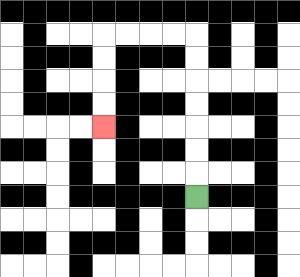{'start': '[8, 8]', 'end': '[4, 5]', 'path_directions': 'U,U,U,U,U,U,U,L,L,L,L,D,D,D,D', 'path_coordinates': '[[8, 8], [8, 7], [8, 6], [8, 5], [8, 4], [8, 3], [8, 2], [8, 1], [7, 1], [6, 1], [5, 1], [4, 1], [4, 2], [4, 3], [4, 4], [4, 5]]'}